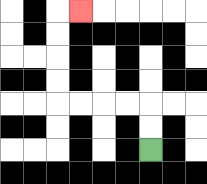{'start': '[6, 6]', 'end': '[3, 0]', 'path_directions': 'U,U,L,L,L,L,U,U,U,U,R', 'path_coordinates': '[[6, 6], [6, 5], [6, 4], [5, 4], [4, 4], [3, 4], [2, 4], [2, 3], [2, 2], [2, 1], [2, 0], [3, 0]]'}